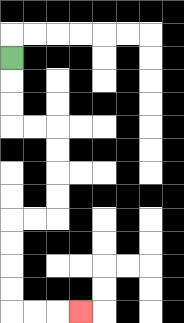{'start': '[0, 2]', 'end': '[3, 13]', 'path_directions': 'D,D,D,R,R,D,D,D,D,L,L,D,D,D,D,R,R,R', 'path_coordinates': '[[0, 2], [0, 3], [0, 4], [0, 5], [1, 5], [2, 5], [2, 6], [2, 7], [2, 8], [2, 9], [1, 9], [0, 9], [0, 10], [0, 11], [0, 12], [0, 13], [1, 13], [2, 13], [3, 13]]'}